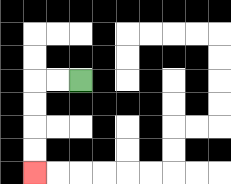{'start': '[3, 3]', 'end': '[1, 7]', 'path_directions': 'L,L,D,D,D,D', 'path_coordinates': '[[3, 3], [2, 3], [1, 3], [1, 4], [1, 5], [1, 6], [1, 7]]'}